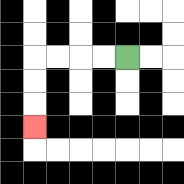{'start': '[5, 2]', 'end': '[1, 5]', 'path_directions': 'L,L,L,L,D,D,D', 'path_coordinates': '[[5, 2], [4, 2], [3, 2], [2, 2], [1, 2], [1, 3], [1, 4], [1, 5]]'}